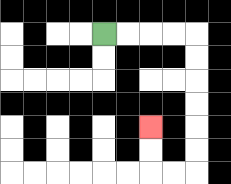{'start': '[4, 1]', 'end': '[6, 5]', 'path_directions': 'R,R,R,R,D,D,D,D,D,D,L,L,U,U', 'path_coordinates': '[[4, 1], [5, 1], [6, 1], [7, 1], [8, 1], [8, 2], [8, 3], [8, 4], [8, 5], [8, 6], [8, 7], [7, 7], [6, 7], [6, 6], [6, 5]]'}